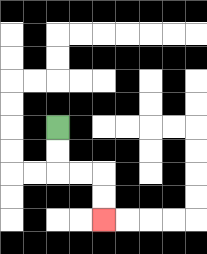{'start': '[2, 5]', 'end': '[4, 9]', 'path_directions': 'D,D,R,R,D,D', 'path_coordinates': '[[2, 5], [2, 6], [2, 7], [3, 7], [4, 7], [4, 8], [4, 9]]'}